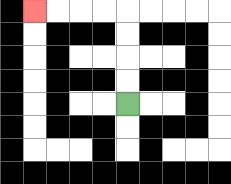{'start': '[5, 4]', 'end': '[1, 0]', 'path_directions': 'U,U,U,U,L,L,L,L', 'path_coordinates': '[[5, 4], [5, 3], [5, 2], [5, 1], [5, 0], [4, 0], [3, 0], [2, 0], [1, 0]]'}